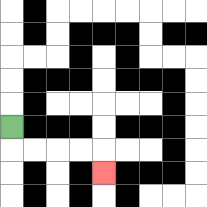{'start': '[0, 5]', 'end': '[4, 7]', 'path_directions': 'D,R,R,R,R,D', 'path_coordinates': '[[0, 5], [0, 6], [1, 6], [2, 6], [3, 6], [4, 6], [4, 7]]'}